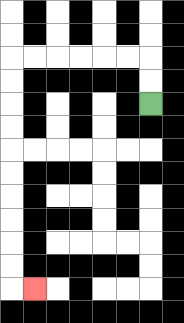{'start': '[6, 4]', 'end': '[1, 12]', 'path_directions': 'U,U,L,L,L,L,L,L,D,D,D,D,D,D,D,D,D,D,R', 'path_coordinates': '[[6, 4], [6, 3], [6, 2], [5, 2], [4, 2], [3, 2], [2, 2], [1, 2], [0, 2], [0, 3], [0, 4], [0, 5], [0, 6], [0, 7], [0, 8], [0, 9], [0, 10], [0, 11], [0, 12], [1, 12]]'}